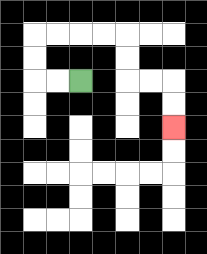{'start': '[3, 3]', 'end': '[7, 5]', 'path_directions': 'L,L,U,U,R,R,R,R,D,D,R,R,D,D', 'path_coordinates': '[[3, 3], [2, 3], [1, 3], [1, 2], [1, 1], [2, 1], [3, 1], [4, 1], [5, 1], [5, 2], [5, 3], [6, 3], [7, 3], [7, 4], [7, 5]]'}